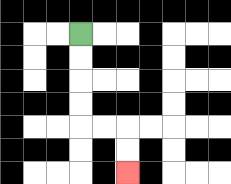{'start': '[3, 1]', 'end': '[5, 7]', 'path_directions': 'D,D,D,D,R,R,D,D', 'path_coordinates': '[[3, 1], [3, 2], [3, 3], [3, 4], [3, 5], [4, 5], [5, 5], [5, 6], [5, 7]]'}